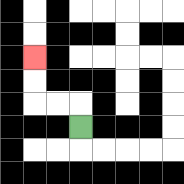{'start': '[3, 5]', 'end': '[1, 2]', 'path_directions': 'U,L,L,U,U', 'path_coordinates': '[[3, 5], [3, 4], [2, 4], [1, 4], [1, 3], [1, 2]]'}